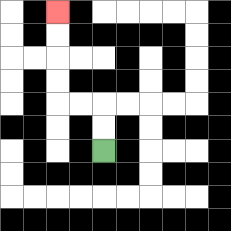{'start': '[4, 6]', 'end': '[2, 0]', 'path_directions': 'U,U,L,L,U,U,U,U', 'path_coordinates': '[[4, 6], [4, 5], [4, 4], [3, 4], [2, 4], [2, 3], [2, 2], [2, 1], [2, 0]]'}